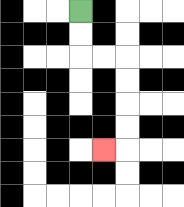{'start': '[3, 0]', 'end': '[4, 6]', 'path_directions': 'D,D,R,R,D,D,D,D,L', 'path_coordinates': '[[3, 0], [3, 1], [3, 2], [4, 2], [5, 2], [5, 3], [5, 4], [5, 5], [5, 6], [4, 6]]'}